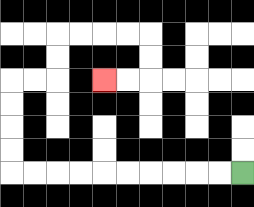{'start': '[10, 7]', 'end': '[4, 3]', 'path_directions': 'L,L,L,L,L,L,L,L,L,L,U,U,U,U,R,R,U,U,R,R,R,R,D,D,L,L', 'path_coordinates': '[[10, 7], [9, 7], [8, 7], [7, 7], [6, 7], [5, 7], [4, 7], [3, 7], [2, 7], [1, 7], [0, 7], [0, 6], [0, 5], [0, 4], [0, 3], [1, 3], [2, 3], [2, 2], [2, 1], [3, 1], [4, 1], [5, 1], [6, 1], [6, 2], [6, 3], [5, 3], [4, 3]]'}